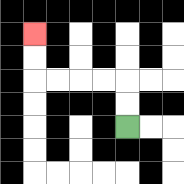{'start': '[5, 5]', 'end': '[1, 1]', 'path_directions': 'U,U,L,L,L,L,U,U', 'path_coordinates': '[[5, 5], [5, 4], [5, 3], [4, 3], [3, 3], [2, 3], [1, 3], [1, 2], [1, 1]]'}